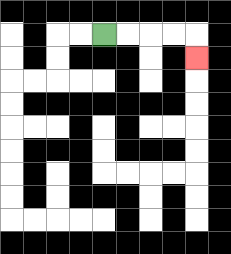{'start': '[4, 1]', 'end': '[8, 2]', 'path_directions': 'R,R,R,R,D', 'path_coordinates': '[[4, 1], [5, 1], [6, 1], [7, 1], [8, 1], [8, 2]]'}